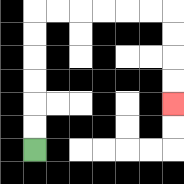{'start': '[1, 6]', 'end': '[7, 4]', 'path_directions': 'U,U,U,U,U,U,R,R,R,R,R,R,D,D,D,D', 'path_coordinates': '[[1, 6], [1, 5], [1, 4], [1, 3], [1, 2], [1, 1], [1, 0], [2, 0], [3, 0], [4, 0], [5, 0], [6, 0], [7, 0], [7, 1], [7, 2], [7, 3], [7, 4]]'}